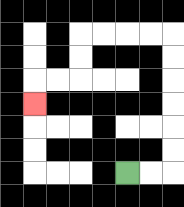{'start': '[5, 7]', 'end': '[1, 4]', 'path_directions': 'R,R,U,U,U,U,U,U,L,L,L,L,D,D,L,L,D', 'path_coordinates': '[[5, 7], [6, 7], [7, 7], [7, 6], [7, 5], [7, 4], [7, 3], [7, 2], [7, 1], [6, 1], [5, 1], [4, 1], [3, 1], [3, 2], [3, 3], [2, 3], [1, 3], [1, 4]]'}